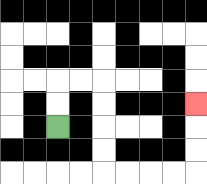{'start': '[2, 5]', 'end': '[8, 4]', 'path_directions': 'U,U,R,R,D,D,D,D,R,R,R,R,U,U,U', 'path_coordinates': '[[2, 5], [2, 4], [2, 3], [3, 3], [4, 3], [4, 4], [4, 5], [4, 6], [4, 7], [5, 7], [6, 7], [7, 7], [8, 7], [8, 6], [8, 5], [8, 4]]'}